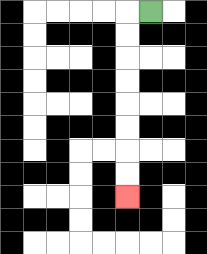{'start': '[6, 0]', 'end': '[5, 8]', 'path_directions': 'L,D,D,D,D,D,D,D,D', 'path_coordinates': '[[6, 0], [5, 0], [5, 1], [5, 2], [5, 3], [5, 4], [5, 5], [5, 6], [5, 7], [5, 8]]'}